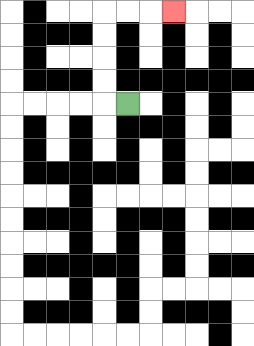{'start': '[5, 4]', 'end': '[7, 0]', 'path_directions': 'L,U,U,U,U,R,R,R', 'path_coordinates': '[[5, 4], [4, 4], [4, 3], [4, 2], [4, 1], [4, 0], [5, 0], [6, 0], [7, 0]]'}